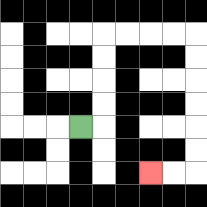{'start': '[3, 5]', 'end': '[6, 7]', 'path_directions': 'R,U,U,U,U,R,R,R,R,D,D,D,D,D,D,L,L', 'path_coordinates': '[[3, 5], [4, 5], [4, 4], [4, 3], [4, 2], [4, 1], [5, 1], [6, 1], [7, 1], [8, 1], [8, 2], [8, 3], [8, 4], [8, 5], [8, 6], [8, 7], [7, 7], [6, 7]]'}